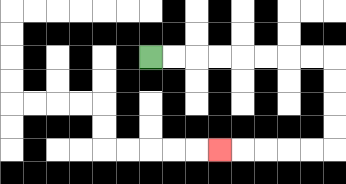{'start': '[6, 2]', 'end': '[9, 6]', 'path_directions': 'R,R,R,R,R,R,R,R,D,D,D,D,L,L,L,L,L', 'path_coordinates': '[[6, 2], [7, 2], [8, 2], [9, 2], [10, 2], [11, 2], [12, 2], [13, 2], [14, 2], [14, 3], [14, 4], [14, 5], [14, 6], [13, 6], [12, 6], [11, 6], [10, 6], [9, 6]]'}